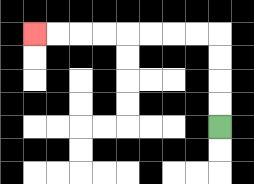{'start': '[9, 5]', 'end': '[1, 1]', 'path_directions': 'U,U,U,U,L,L,L,L,L,L,L,L', 'path_coordinates': '[[9, 5], [9, 4], [9, 3], [9, 2], [9, 1], [8, 1], [7, 1], [6, 1], [5, 1], [4, 1], [3, 1], [2, 1], [1, 1]]'}